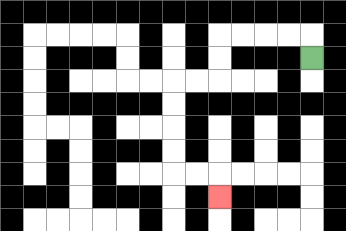{'start': '[13, 2]', 'end': '[9, 8]', 'path_directions': 'U,L,L,L,L,D,D,L,L,D,D,D,D,R,R,D', 'path_coordinates': '[[13, 2], [13, 1], [12, 1], [11, 1], [10, 1], [9, 1], [9, 2], [9, 3], [8, 3], [7, 3], [7, 4], [7, 5], [7, 6], [7, 7], [8, 7], [9, 7], [9, 8]]'}